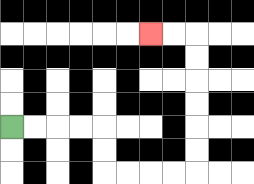{'start': '[0, 5]', 'end': '[6, 1]', 'path_directions': 'R,R,R,R,D,D,R,R,R,R,U,U,U,U,U,U,L,L', 'path_coordinates': '[[0, 5], [1, 5], [2, 5], [3, 5], [4, 5], [4, 6], [4, 7], [5, 7], [6, 7], [7, 7], [8, 7], [8, 6], [8, 5], [8, 4], [8, 3], [8, 2], [8, 1], [7, 1], [6, 1]]'}